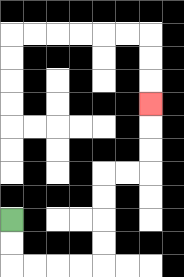{'start': '[0, 9]', 'end': '[6, 4]', 'path_directions': 'D,D,R,R,R,R,U,U,U,U,R,R,U,U,U', 'path_coordinates': '[[0, 9], [0, 10], [0, 11], [1, 11], [2, 11], [3, 11], [4, 11], [4, 10], [4, 9], [4, 8], [4, 7], [5, 7], [6, 7], [6, 6], [6, 5], [6, 4]]'}